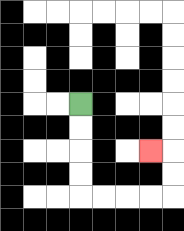{'start': '[3, 4]', 'end': '[6, 6]', 'path_directions': 'D,D,D,D,R,R,R,R,U,U,L', 'path_coordinates': '[[3, 4], [3, 5], [3, 6], [3, 7], [3, 8], [4, 8], [5, 8], [6, 8], [7, 8], [7, 7], [7, 6], [6, 6]]'}